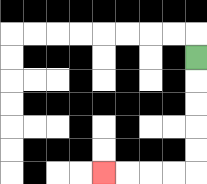{'start': '[8, 2]', 'end': '[4, 7]', 'path_directions': 'D,D,D,D,D,L,L,L,L', 'path_coordinates': '[[8, 2], [8, 3], [8, 4], [8, 5], [8, 6], [8, 7], [7, 7], [6, 7], [5, 7], [4, 7]]'}